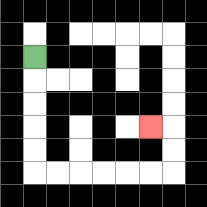{'start': '[1, 2]', 'end': '[6, 5]', 'path_directions': 'D,D,D,D,D,R,R,R,R,R,R,U,U,L', 'path_coordinates': '[[1, 2], [1, 3], [1, 4], [1, 5], [1, 6], [1, 7], [2, 7], [3, 7], [4, 7], [5, 7], [6, 7], [7, 7], [7, 6], [7, 5], [6, 5]]'}